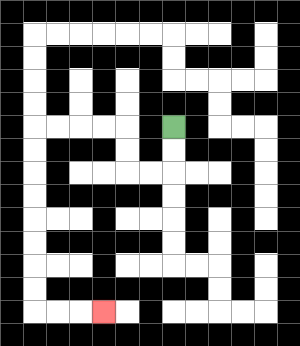{'start': '[7, 5]', 'end': '[4, 13]', 'path_directions': 'D,D,L,L,U,U,L,L,L,L,D,D,D,D,D,D,D,D,R,R,R', 'path_coordinates': '[[7, 5], [7, 6], [7, 7], [6, 7], [5, 7], [5, 6], [5, 5], [4, 5], [3, 5], [2, 5], [1, 5], [1, 6], [1, 7], [1, 8], [1, 9], [1, 10], [1, 11], [1, 12], [1, 13], [2, 13], [3, 13], [4, 13]]'}